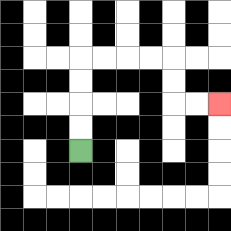{'start': '[3, 6]', 'end': '[9, 4]', 'path_directions': 'U,U,U,U,R,R,R,R,D,D,R,R', 'path_coordinates': '[[3, 6], [3, 5], [3, 4], [3, 3], [3, 2], [4, 2], [5, 2], [6, 2], [7, 2], [7, 3], [7, 4], [8, 4], [9, 4]]'}